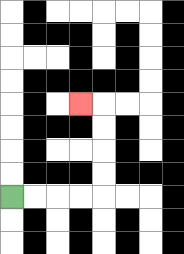{'start': '[0, 8]', 'end': '[3, 4]', 'path_directions': 'R,R,R,R,U,U,U,U,L', 'path_coordinates': '[[0, 8], [1, 8], [2, 8], [3, 8], [4, 8], [4, 7], [4, 6], [4, 5], [4, 4], [3, 4]]'}